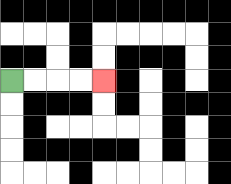{'start': '[0, 3]', 'end': '[4, 3]', 'path_directions': 'R,R,R,R', 'path_coordinates': '[[0, 3], [1, 3], [2, 3], [3, 3], [4, 3]]'}